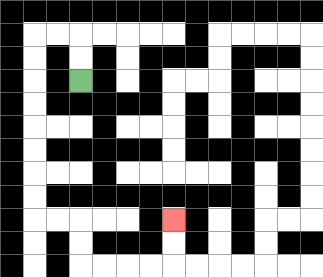{'start': '[3, 3]', 'end': '[7, 9]', 'path_directions': 'U,U,L,L,D,D,D,D,D,D,D,D,R,R,D,D,R,R,R,R,U,U', 'path_coordinates': '[[3, 3], [3, 2], [3, 1], [2, 1], [1, 1], [1, 2], [1, 3], [1, 4], [1, 5], [1, 6], [1, 7], [1, 8], [1, 9], [2, 9], [3, 9], [3, 10], [3, 11], [4, 11], [5, 11], [6, 11], [7, 11], [7, 10], [7, 9]]'}